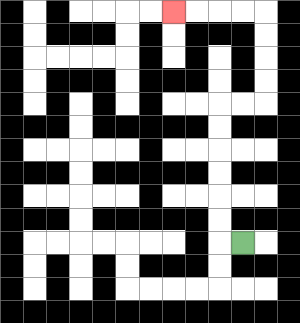{'start': '[10, 10]', 'end': '[7, 0]', 'path_directions': 'L,U,U,U,U,U,U,R,R,U,U,U,U,L,L,L,L', 'path_coordinates': '[[10, 10], [9, 10], [9, 9], [9, 8], [9, 7], [9, 6], [9, 5], [9, 4], [10, 4], [11, 4], [11, 3], [11, 2], [11, 1], [11, 0], [10, 0], [9, 0], [8, 0], [7, 0]]'}